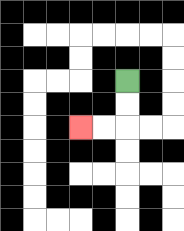{'start': '[5, 3]', 'end': '[3, 5]', 'path_directions': 'D,D,L,L', 'path_coordinates': '[[5, 3], [5, 4], [5, 5], [4, 5], [3, 5]]'}